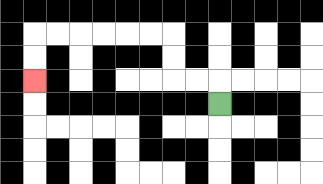{'start': '[9, 4]', 'end': '[1, 3]', 'path_directions': 'U,L,L,U,U,L,L,L,L,L,L,D,D', 'path_coordinates': '[[9, 4], [9, 3], [8, 3], [7, 3], [7, 2], [7, 1], [6, 1], [5, 1], [4, 1], [3, 1], [2, 1], [1, 1], [1, 2], [1, 3]]'}